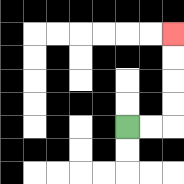{'start': '[5, 5]', 'end': '[7, 1]', 'path_directions': 'R,R,U,U,U,U', 'path_coordinates': '[[5, 5], [6, 5], [7, 5], [7, 4], [7, 3], [7, 2], [7, 1]]'}